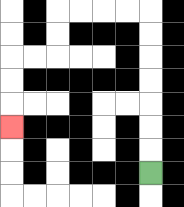{'start': '[6, 7]', 'end': '[0, 5]', 'path_directions': 'U,U,U,U,U,U,U,L,L,L,L,D,D,L,L,D,D,D', 'path_coordinates': '[[6, 7], [6, 6], [6, 5], [6, 4], [6, 3], [6, 2], [6, 1], [6, 0], [5, 0], [4, 0], [3, 0], [2, 0], [2, 1], [2, 2], [1, 2], [0, 2], [0, 3], [0, 4], [0, 5]]'}